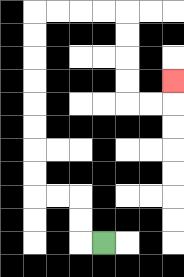{'start': '[4, 10]', 'end': '[7, 3]', 'path_directions': 'L,U,U,L,L,U,U,U,U,U,U,U,U,R,R,R,R,D,D,D,D,R,R,U', 'path_coordinates': '[[4, 10], [3, 10], [3, 9], [3, 8], [2, 8], [1, 8], [1, 7], [1, 6], [1, 5], [1, 4], [1, 3], [1, 2], [1, 1], [1, 0], [2, 0], [3, 0], [4, 0], [5, 0], [5, 1], [5, 2], [5, 3], [5, 4], [6, 4], [7, 4], [7, 3]]'}